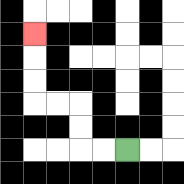{'start': '[5, 6]', 'end': '[1, 1]', 'path_directions': 'L,L,U,U,L,L,U,U,U', 'path_coordinates': '[[5, 6], [4, 6], [3, 6], [3, 5], [3, 4], [2, 4], [1, 4], [1, 3], [1, 2], [1, 1]]'}